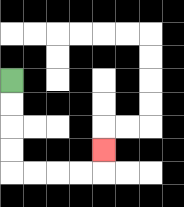{'start': '[0, 3]', 'end': '[4, 6]', 'path_directions': 'D,D,D,D,R,R,R,R,U', 'path_coordinates': '[[0, 3], [0, 4], [0, 5], [0, 6], [0, 7], [1, 7], [2, 7], [3, 7], [4, 7], [4, 6]]'}